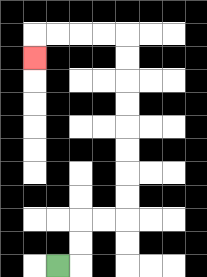{'start': '[2, 11]', 'end': '[1, 2]', 'path_directions': 'R,U,U,R,R,U,U,U,U,U,U,U,U,L,L,L,L,D', 'path_coordinates': '[[2, 11], [3, 11], [3, 10], [3, 9], [4, 9], [5, 9], [5, 8], [5, 7], [5, 6], [5, 5], [5, 4], [5, 3], [5, 2], [5, 1], [4, 1], [3, 1], [2, 1], [1, 1], [1, 2]]'}